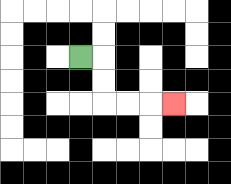{'start': '[3, 2]', 'end': '[7, 4]', 'path_directions': 'R,D,D,R,R,R', 'path_coordinates': '[[3, 2], [4, 2], [4, 3], [4, 4], [5, 4], [6, 4], [7, 4]]'}